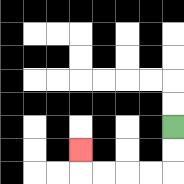{'start': '[7, 5]', 'end': '[3, 6]', 'path_directions': 'D,D,L,L,L,L,U', 'path_coordinates': '[[7, 5], [7, 6], [7, 7], [6, 7], [5, 7], [4, 7], [3, 7], [3, 6]]'}